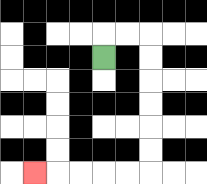{'start': '[4, 2]', 'end': '[1, 7]', 'path_directions': 'U,R,R,D,D,D,D,D,D,L,L,L,L,L', 'path_coordinates': '[[4, 2], [4, 1], [5, 1], [6, 1], [6, 2], [6, 3], [6, 4], [6, 5], [6, 6], [6, 7], [5, 7], [4, 7], [3, 7], [2, 7], [1, 7]]'}